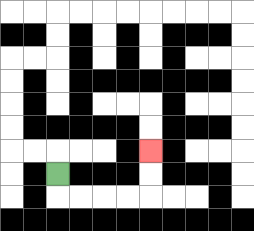{'start': '[2, 7]', 'end': '[6, 6]', 'path_directions': 'D,R,R,R,R,U,U', 'path_coordinates': '[[2, 7], [2, 8], [3, 8], [4, 8], [5, 8], [6, 8], [6, 7], [6, 6]]'}